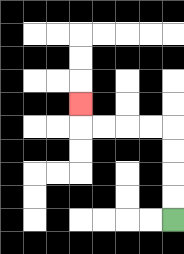{'start': '[7, 9]', 'end': '[3, 4]', 'path_directions': 'U,U,U,U,L,L,L,L,U', 'path_coordinates': '[[7, 9], [7, 8], [7, 7], [7, 6], [7, 5], [6, 5], [5, 5], [4, 5], [3, 5], [3, 4]]'}